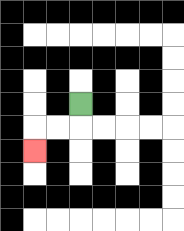{'start': '[3, 4]', 'end': '[1, 6]', 'path_directions': 'D,L,L,D', 'path_coordinates': '[[3, 4], [3, 5], [2, 5], [1, 5], [1, 6]]'}